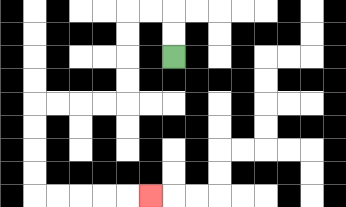{'start': '[7, 2]', 'end': '[6, 8]', 'path_directions': 'U,U,L,L,D,D,D,D,L,L,L,L,D,D,D,D,R,R,R,R,R', 'path_coordinates': '[[7, 2], [7, 1], [7, 0], [6, 0], [5, 0], [5, 1], [5, 2], [5, 3], [5, 4], [4, 4], [3, 4], [2, 4], [1, 4], [1, 5], [1, 6], [1, 7], [1, 8], [2, 8], [3, 8], [4, 8], [5, 8], [6, 8]]'}